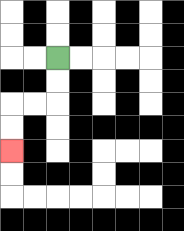{'start': '[2, 2]', 'end': '[0, 6]', 'path_directions': 'D,D,L,L,D,D', 'path_coordinates': '[[2, 2], [2, 3], [2, 4], [1, 4], [0, 4], [0, 5], [0, 6]]'}